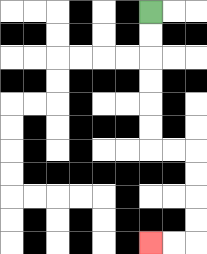{'start': '[6, 0]', 'end': '[6, 10]', 'path_directions': 'D,D,D,D,D,D,R,R,D,D,D,D,L,L', 'path_coordinates': '[[6, 0], [6, 1], [6, 2], [6, 3], [6, 4], [6, 5], [6, 6], [7, 6], [8, 6], [8, 7], [8, 8], [8, 9], [8, 10], [7, 10], [6, 10]]'}